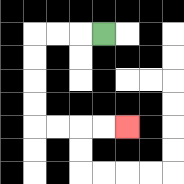{'start': '[4, 1]', 'end': '[5, 5]', 'path_directions': 'L,L,L,D,D,D,D,R,R,R,R', 'path_coordinates': '[[4, 1], [3, 1], [2, 1], [1, 1], [1, 2], [1, 3], [1, 4], [1, 5], [2, 5], [3, 5], [4, 5], [5, 5]]'}